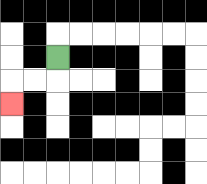{'start': '[2, 2]', 'end': '[0, 4]', 'path_directions': 'D,L,L,D', 'path_coordinates': '[[2, 2], [2, 3], [1, 3], [0, 3], [0, 4]]'}